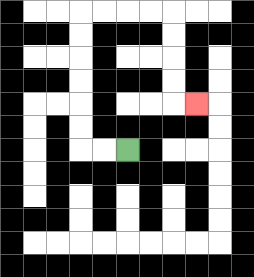{'start': '[5, 6]', 'end': '[8, 4]', 'path_directions': 'L,L,U,U,U,U,U,U,R,R,R,R,D,D,D,D,R', 'path_coordinates': '[[5, 6], [4, 6], [3, 6], [3, 5], [3, 4], [3, 3], [3, 2], [3, 1], [3, 0], [4, 0], [5, 0], [6, 0], [7, 0], [7, 1], [7, 2], [7, 3], [7, 4], [8, 4]]'}